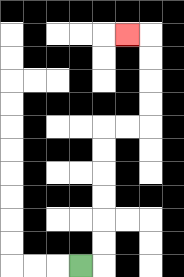{'start': '[3, 11]', 'end': '[5, 1]', 'path_directions': 'R,U,U,U,U,U,U,R,R,U,U,U,U,L', 'path_coordinates': '[[3, 11], [4, 11], [4, 10], [4, 9], [4, 8], [4, 7], [4, 6], [4, 5], [5, 5], [6, 5], [6, 4], [6, 3], [6, 2], [6, 1], [5, 1]]'}